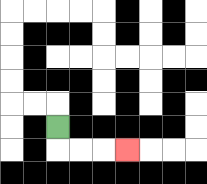{'start': '[2, 5]', 'end': '[5, 6]', 'path_directions': 'D,R,R,R', 'path_coordinates': '[[2, 5], [2, 6], [3, 6], [4, 6], [5, 6]]'}